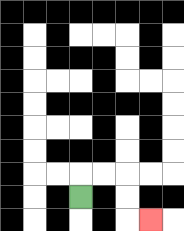{'start': '[3, 8]', 'end': '[6, 9]', 'path_directions': 'U,R,R,D,D,R', 'path_coordinates': '[[3, 8], [3, 7], [4, 7], [5, 7], [5, 8], [5, 9], [6, 9]]'}